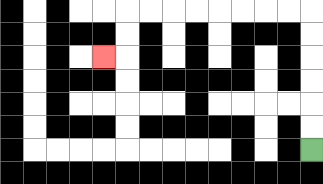{'start': '[13, 6]', 'end': '[4, 2]', 'path_directions': 'U,U,U,U,U,U,L,L,L,L,L,L,L,L,D,D,L', 'path_coordinates': '[[13, 6], [13, 5], [13, 4], [13, 3], [13, 2], [13, 1], [13, 0], [12, 0], [11, 0], [10, 0], [9, 0], [8, 0], [7, 0], [6, 0], [5, 0], [5, 1], [5, 2], [4, 2]]'}